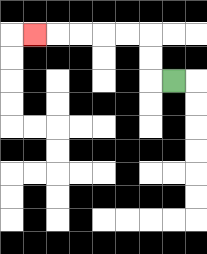{'start': '[7, 3]', 'end': '[1, 1]', 'path_directions': 'L,U,U,L,L,L,L,L', 'path_coordinates': '[[7, 3], [6, 3], [6, 2], [6, 1], [5, 1], [4, 1], [3, 1], [2, 1], [1, 1]]'}